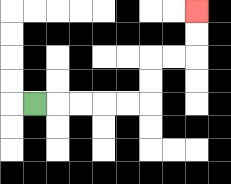{'start': '[1, 4]', 'end': '[8, 0]', 'path_directions': 'R,R,R,R,R,U,U,R,R,U,U', 'path_coordinates': '[[1, 4], [2, 4], [3, 4], [4, 4], [5, 4], [6, 4], [6, 3], [6, 2], [7, 2], [8, 2], [8, 1], [8, 0]]'}